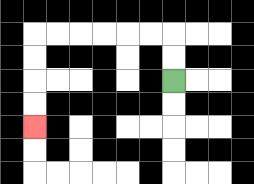{'start': '[7, 3]', 'end': '[1, 5]', 'path_directions': 'U,U,L,L,L,L,L,L,D,D,D,D', 'path_coordinates': '[[7, 3], [7, 2], [7, 1], [6, 1], [5, 1], [4, 1], [3, 1], [2, 1], [1, 1], [1, 2], [1, 3], [1, 4], [1, 5]]'}